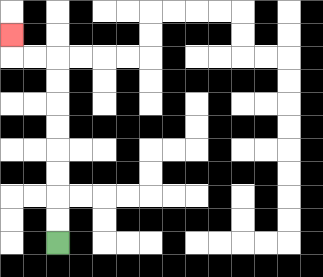{'start': '[2, 10]', 'end': '[0, 1]', 'path_directions': 'U,U,U,U,U,U,U,U,L,L,U', 'path_coordinates': '[[2, 10], [2, 9], [2, 8], [2, 7], [2, 6], [2, 5], [2, 4], [2, 3], [2, 2], [1, 2], [0, 2], [0, 1]]'}